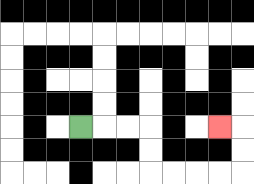{'start': '[3, 5]', 'end': '[9, 5]', 'path_directions': 'R,R,R,D,D,R,R,R,R,U,U,L', 'path_coordinates': '[[3, 5], [4, 5], [5, 5], [6, 5], [6, 6], [6, 7], [7, 7], [8, 7], [9, 7], [10, 7], [10, 6], [10, 5], [9, 5]]'}